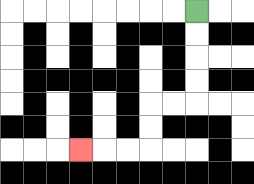{'start': '[8, 0]', 'end': '[3, 6]', 'path_directions': 'D,D,D,D,L,L,D,D,L,L,L', 'path_coordinates': '[[8, 0], [8, 1], [8, 2], [8, 3], [8, 4], [7, 4], [6, 4], [6, 5], [6, 6], [5, 6], [4, 6], [3, 6]]'}